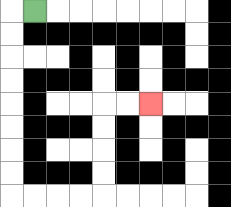{'start': '[1, 0]', 'end': '[6, 4]', 'path_directions': 'L,D,D,D,D,D,D,D,D,R,R,R,R,U,U,U,U,R,R', 'path_coordinates': '[[1, 0], [0, 0], [0, 1], [0, 2], [0, 3], [0, 4], [0, 5], [0, 6], [0, 7], [0, 8], [1, 8], [2, 8], [3, 8], [4, 8], [4, 7], [4, 6], [4, 5], [4, 4], [5, 4], [6, 4]]'}